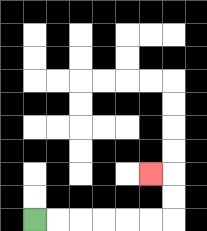{'start': '[1, 9]', 'end': '[6, 7]', 'path_directions': 'R,R,R,R,R,R,U,U,L', 'path_coordinates': '[[1, 9], [2, 9], [3, 9], [4, 9], [5, 9], [6, 9], [7, 9], [7, 8], [7, 7], [6, 7]]'}